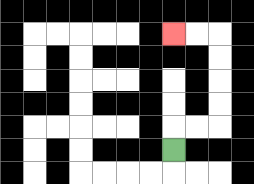{'start': '[7, 6]', 'end': '[7, 1]', 'path_directions': 'U,R,R,U,U,U,U,L,L', 'path_coordinates': '[[7, 6], [7, 5], [8, 5], [9, 5], [9, 4], [9, 3], [9, 2], [9, 1], [8, 1], [7, 1]]'}